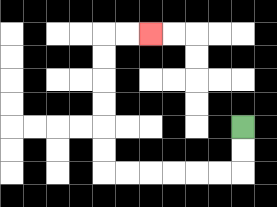{'start': '[10, 5]', 'end': '[6, 1]', 'path_directions': 'D,D,L,L,L,L,L,L,U,U,U,U,U,U,R,R', 'path_coordinates': '[[10, 5], [10, 6], [10, 7], [9, 7], [8, 7], [7, 7], [6, 7], [5, 7], [4, 7], [4, 6], [4, 5], [4, 4], [4, 3], [4, 2], [4, 1], [5, 1], [6, 1]]'}